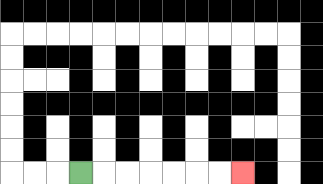{'start': '[3, 7]', 'end': '[10, 7]', 'path_directions': 'R,R,R,R,R,R,R', 'path_coordinates': '[[3, 7], [4, 7], [5, 7], [6, 7], [7, 7], [8, 7], [9, 7], [10, 7]]'}